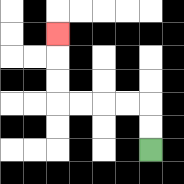{'start': '[6, 6]', 'end': '[2, 1]', 'path_directions': 'U,U,L,L,L,L,U,U,U', 'path_coordinates': '[[6, 6], [6, 5], [6, 4], [5, 4], [4, 4], [3, 4], [2, 4], [2, 3], [2, 2], [2, 1]]'}